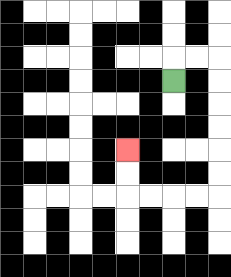{'start': '[7, 3]', 'end': '[5, 6]', 'path_directions': 'U,R,R,D,D,D,D,D,D,L,L,L,L,U,U', 'path_coordinates': '[[7, 3], [7, 2], [8, 2], [9, 2], [9, 3], [9, 4], [9, 5], [9, 6], [9, 7], [9, 8], [8, 8], [7, 8], [6, 8], [5, 8], [5, 7], [5, 6]]'}